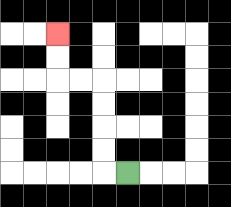{'start': '[5, 7]', 'end': '[2, 1]', 'path_directions': 'L,U,U,U,U,L,L,U,U', 'path_coordinates': '[[5, 7], [4, 7], [4, 6], [4, 5], [4, 4], [4, 3], [3, 3], [2, 3], [2, 2], [2, 1]]'}